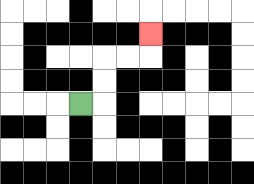{'start': '[3, 4]', 'end': '[6, 1]', 'path_directions': 'R,U,U,R,R,U', 'path_coordinates': '[[3, 4], [4, 4], [4, 3], [4, 2], [5, 2], [6, 2], [6, 1]]'}